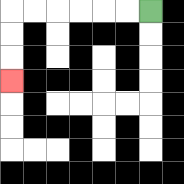{'start': '[6, 0]', 'end': '[0, 3]', 'path_directions': 'L,L,L,L,L,L,D,D,D', 'path_coordinates': '[[6, 0], [5, 0], [4, 0], [3, 0], [2, 0], [1, 0], [0, 0], [0, 1], [0, 2], [0, 3]]'}